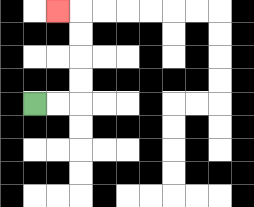{'start': '[1, 4]', 'end': '[2, 0]', 'path_directions': 'R,R,U,U,U,U,L', 'path_coordinates': '[[1, 4], [2, 4], [3, 4], [3, 3], [3, 2], [3, 1], [3, 0], [2, 0]]'}